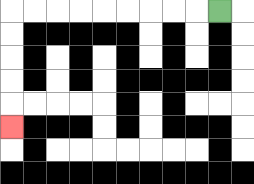{'start': '[9, 0]', 'end': '[0, 5]', 'path_directions': 'L,L,L,L,L,L,L,L,L,D,D,D,D,D', 'path_coordinates': '[[9, 0], [8, 0], [7, 0], [6, 0], [5, 0], [4, 0], [3, 0], [2, 0], [1, 0], [0, 0], [0, 1], [0, 2], [0, 3], [0, 4], [0, 5]]'}